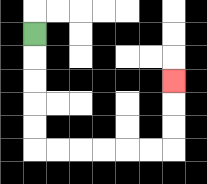{'start': '[1, 1]', 'end': '[7, 3]', 'path_directions': 'D,D,D,D,D,R,R,R,R,R,R,U,U,U', 'path_coordinates': '[[1, 1], [1, 2], [1, 3], [1, 4], [1, 5], [1, 6], [2, 6], [3, 6], [4, 6], [5, 6], [6, 6], [7, 6], [7, 5], [7, 4], [7, 3]]'}